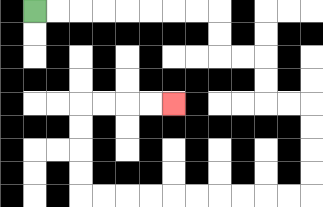{'start': '[1, 0]', 'end': '[7, 4]', 'path_directions': 'R,R,R,R,R,R,R,R,D,D,R,R,D,D,R,R,D,D,D,D,L,L,L,L,L,L,L,L,L,L,U,U,U,U,R,R,R,R', 'path_coordinates': '[[1, 0], [2, 0], [3, 0], [4, 0], [5, 0], [6, 0], [7, 0], [8, 0], [9, 0], [9, 1], [9, 2], [10, 2], [11, 2], [11, 3], [11, 4], [12, 4], [13, 4], [13, 5], [13, 6], [13, 7], [13, 8], [12, 8], [11, 8], [10, 8], [9, 8], [8, 8], [7, 8], [6, 8], [5, 8], [4, 8], [3, 8], [3, 7], [3, 6], [3, 5], [3, 4], [4, 4], [5, 4], [6, 4], [7, 4]]'}